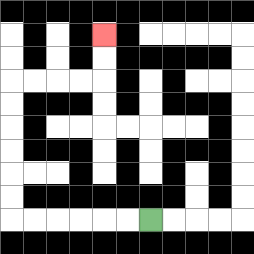{'start': '[6, 9]', 'end': '[4, 1]', 'path_directions': 'L,L,L,L,L,L,U,U,U,U,U,U,R,R,R,R,U,U', 'path_coordinates': '[[6, 9], [5, 9], [4, 9], [3, 9], [2, 9], [1, 9], [0, 9], [0, 8], [0, 7], [0, 6], [0, 5], [0, 4], [0, 3], [1, 3], [2, 3], [3, 3], [4, 3], [4, 2], [4, 1]]'}